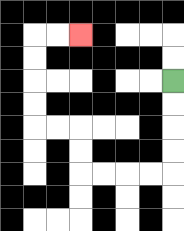{'start': '[7, 3]', 'end': '[3, 1]', 'path_directions': 'D,D,D,D,L,L,L,L,U,U,L,L,U,U,U,U,R,R', 'path_coordinates': '[[7, 3], [7, 4], [7, 5], [7, 6], [7, 7], [6, 7], [5, 7], [4, 7], [3, 7], [3, 6], [3, 5], [2, 5], [1, 5], [1, 4], [1, 3], [1, 2], [1, 1], [2, 1], [3, 1]]'}